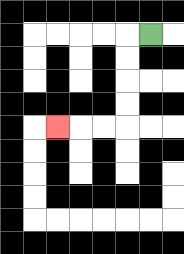{'start': '[6, 1]', 'end': '[2, 5]', 'path_directions': 'L,D,D,D,D,L,L,L', 'path_coordinates': '[[6, 1], [5, 1], [5, 2], [5, 3], [5, 4], [5, 5], [4, 5], [3, 5], [2, 5]]'}